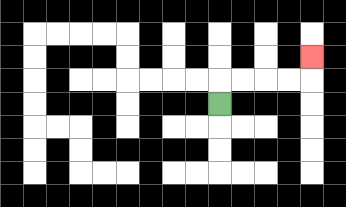{'start': '[9, 4]', 'end': '[13, 2]', 'path_directions': 'U,R,R,R,R,U', 'path_coordinates': '[[9, 4], [9, 3], [10, 3], [11, 3], [12, 3], [13, 3], [13, 2]]'}